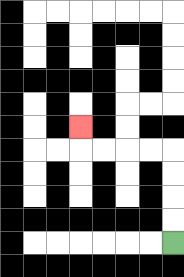{'start': '[7, 10]', 'end': '[3, 5]', 'path_directions': 'U,U,U,U,L,L,L,L,U', 'path_coordinates': '[[7, 10], [7, 9], [7, 8], [7, 7], [7, 6], [6, 6], [5, 6], [4, 6], [3, 6], [3, 5]]'}